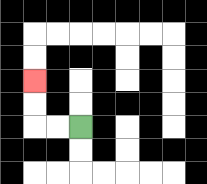{'start': '[3, 5]', 'end': '[1, 3]', 'path_directions': 'L,L,U,U', 'path_coordinates': '[[3, 5], [2, 5], [1, 5], [1, 4], [1, 3]]'}